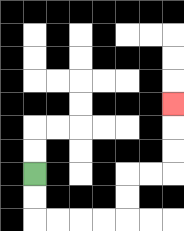{'start': '[1, 7]', 'end': '[7, 4]', 'path_directions': 'D,D,R,R,R,R,U,U,R,R,U,U,U', 'path_coordinates': '[[1, 7], [1, 8], [1, 9], [2, 9], [3, 9], [4, 9], [5, 9], [5, 8], [5, 7], [6, 7], [7, 7], [7, 6], [7, 5], [7, 4]]'}